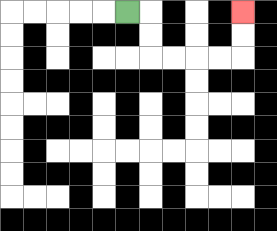{'start': '[5, 0]', 'end': '[10, 0]', 'path_directions': 'R,D,D,R,R,R,R,U,U', 'path_coordinates': '[[5, 0], [6, 0], [6, 1], [6, 2], [7, 2], [8, 2], [9, 2], [10, 2], [10, 1], [10, 0]]'}